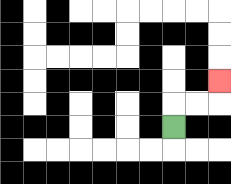{'start': '[7, 5]', 'end': '[9, 3]', 'path_directions': 'U,R,R,U', 'path_coordinates': '[[7, 5], [7, 4], [8, 4], [9, 4], [9, 3]]'}